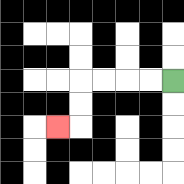{'start': '[7, 3]', 'end': '[2, 5]', 'path_directions': 'L,L,L,L,D,D,L', 'path_coordinates': '[[7, 3], [6, 3], [5, 3], [4, 3], [3, 3], [3, 4], [3, 5], [2, 5]]'}